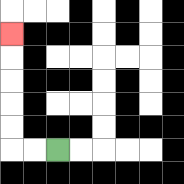{'start': '[2, 6]', 'end': '[0, 1]', 'path_directions': 'L,L,U,U,U,U,U', 'path_coordinates': '[[2, 6], [1, 6], [0, 6], [0, 5], [0, 4], [0, 3], [0, 2], [0, 1]]'}